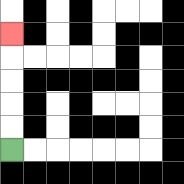{'start': '[0, 6]', 'end': '[0, 1]', 'path_directions': 'U,U,U,U,U', 'path_coordinates': '[[0, 6], [0, 5], [0, 4], [0, 3], [0, 2], [0, 1]]'}